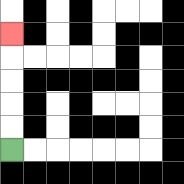{'start': '[0, 6]', 'end': '[0, 1]', 'path_directions': 'U,U,U,U,U', 'path_coordinates': '[[0, 6], [0, 5], [0, 4], [0, 3], [0, 2], [0, 1]]'}